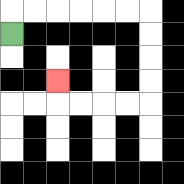{'start': '[0, 1]', 'end': '[2, 3]', 'path_directions': 'U,R,R,R,R,R,R,D,D,D,D,L,L,L,L,U', 'path_coordinates': '[[0, 1], [0, 0], [1, 0], [2, 0], [3, 0], [4, 0], [5, 0], [6, 0], [6, 1], [6, 2], [6, 3], [6, 4], [5, 4], [4, 4], [3, 4], [2, 4], [2, 3]]'}